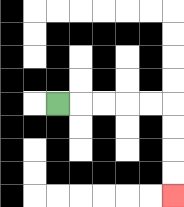{'start': '[2, 4]', 'end': '[7, 8]', 'path_directions': 'R,R,R,R,R,D,D,D,D', 'path_coordinates': '[[2, 4], [3, 4], [4, 4], [5, 4], [6, 4], [7, 4], [7, 5], [7, 6], [7, 7], [7, 8]]'}